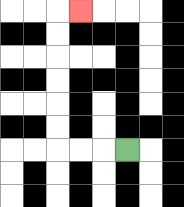{'start': '[5, 6]', 'end': '[3, 0]', 'path_directions': 'L,L,L,U,U,U,U,U,U,R', 'path_coordinates': '[[5, 6], [4, 6], [3, 6], [2, 6], [2, 5], [2, 4], [2, 3], [2, 2], [2, 1], [2, 0], [3, 0]]'}